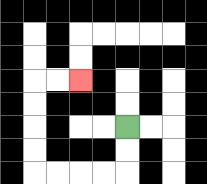{'start': '[5, 5]', 'end': '[3, 3]', 'path_directions': 'D,D,L,L,L,L,U,U,U,U,R,R', 'path_coordinates': '[[5, 5], [5, 6], [5, 7], [4, 7], [3, 7], [2, 7], [1, 7], [1, 6], [1, 5], [1, 4], [1, 3], [2, 3], [3, 3]]'}